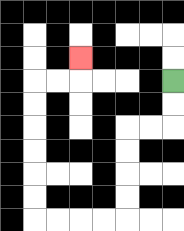{'start': '[7, 3]', 'end': '[3, 2]', 'path_directions': 'D,D,L,L,D,D,D,D,L,L,L,L,U,U,U,U,U,U,R,R,U', 'path_coordinates': '[[7, 3], [7, 4], [7, 5], [6, 5], [5, 5], [5, 6], [5, 7], [5, 8], [5, 9], [4, 9], [3, 9], [2, 9], [1, 9], [1, 8], [1, 7], [1, 6], [1, 5], [1, 4], [1, 3], [2, 3], [3, 3], [3, 2]]'}